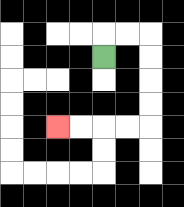{'start': '[4, 2]', 'end': '[2, 5]', 'path_directions': 'U,R,R,D,D,D,D,L,L,L,L', 'path_coordinates': '[[4, 2], [4, 1], [5, 1], [6, 1], [6, 2], [6, 3], [6, 4], [6, 5], [5, 5], [4, 5], [3, 5], [2, 5]]'}